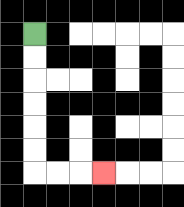{'start': '[1, 1]', 'end': '[4, 7]', 'path_directions': 'D,D,D,D,D,D,R,R,R', 'path_coordinates': '[[1, 1], [1, 2], [1, 3], [1, 4], [1, 5], [1, 6], [1, 7], [2, 7], [3, 7], [4, 7]]'}